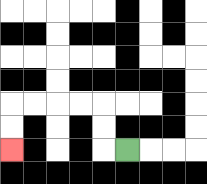{'start': '[5, 6]', 'end': '[0, 6]', 'path_directions': 'L,U,U,L,L,L,L,D,D', 'path_coordinates': '[[5, 6], [4, 6], [4, 5], [4, 4], [3, 4], [2, 4], [1, 4], [0, 4], [0, 5], [0, 6]]'}